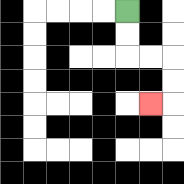{'start': '[5, 0]', 'end': '[6, 4]', 'path_directions': 'D,D,R,R,D,D,L', 'path_coordinates': '[[5, 0], [5, 1], [5, 2], [6, 2], [7, 2], [7, 3], [7, 4], [6, 4]]'}